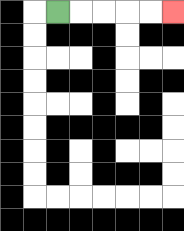{'start': '[2, 0]', 'end': '[7, 0]', 'path_directions': 'R,R,R,R,R', 'path_coordinates': '[[2, 0], [3, 0], [4, 0], [5, 0], [6, 0], [7, 0]]'}